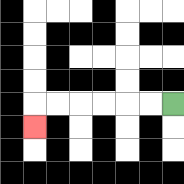{'start': '[7, 4]', 'end': '[1, 5]', 'path_directions': 'L,L,L,L,L,L,D', 'path_coordinates': '[[7, 4], [6, 4], [5, 4], [4, 4], [3, 4], [2, 4], [1, 4], [1, 5]]'}